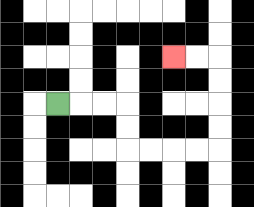{'start': '[2, 4]', 'end': '[7, 2]', 'path_directions': 'R,R,R,D,D,R,R,R,R,U,U,U,U,L,L', 'path_coordinates': '[[2, 4], [3, 4], [4, 4], [5, 4], [5, 5], [5, 6], [6, 6], [7, 6], [8, 6], [9, 6], [9, 5], [9, 4], [9, 3], [9, 2], [8, 2], [7, 2]]'}